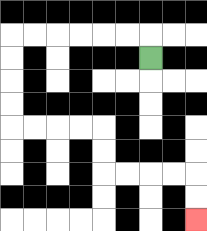{'start': '[6, 2]', 'end': '[8, 9]', 'path_directions': 'U,L,L,L,L,L,L,D,D,D,D,R,R,R,R,D,D,R,R,R,R,D,D', 'path_coordinates': '[[6, 2], [6, 1], [5, 1], [4, 1], [3, 1], [2, 1], [1, 1], [0, 1], [0, 2], [0, 3], [0, 4], [0, 5], [1, 5], [2, 5], [3, 5], [4, 5], [4, 6], [4, 7], [5, 7], [6, 7], [7, 7], [8, 7], [8, 8], [8, 9]]'}